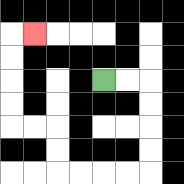{'start': '[4, 3]', 'end': '[1, 1]', 'path_directions': 'R,R,D,D,D,D,L,L,L,L,U,U,L,L,U,U,U,U,R', 'path_coordinates': '[[4, 3], [5, 3], [6, 3], [6, 4], [6, 5], [6, 6], [6, 7], [5, 7], [4, 7], [3, 7], [2, 7], [2, 6], [2, 5], [1, 5], [0, 5], [0, 4], [0, 3], [0, 2], [0, 1], [1, 1]]'}